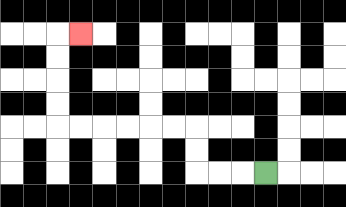{'start': '[11, 7]', 'end': '[3, 1]', 'path_directions': 'L,L,L,U,U,L,L,L,L,L,L,U,U,U,U,R', 'path_coordinates': '[[11, 7], [10, 7], [9, 7], [8, 7], [8, 6], [8, 5], [7, 5], [6, 5], [5, 5], [4, 5], [3, 5], [2, 5], [2, 4], [2, 3], [2, 2], [2, 1], [3, 1]]'}